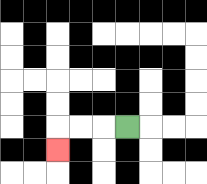{'start': '[5, 5]', 'end': '[2, 6]', 'path_directions': 'L,L,L,D', 'path_coordinates': '[[5, 5], [4, 5], [3, 5], [2, 5], [2, 6]]'}